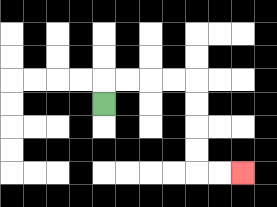{'start': '[4, 4]', 'end': '[10, 7]', 'path_directions': 'U,R,R,R,R,D,D,D,D,R,R', 'path_coordinates': '[[4, 4], [4, 3], [5, 3], [6, 3], [7, 3], [8, 3], [8, 4], [8, 5], [8, 6], [8, 7], [9, 7], [10, 7]]'}